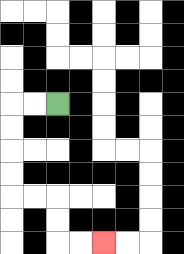{'start': '[2, 4]', 'end': '[4, 10]', 'path_directions': 'L,L,D,D,D,D,R,R,D,D,R,R', 'path_coordinates': '[[2, 4], [1, 4], [0, 4], [0, 5], [0, 6], [0, 7], [0, 8], [1, 8], [2, 8], [2, 9], [2, 10], [3, 10], [4, 10]]'}